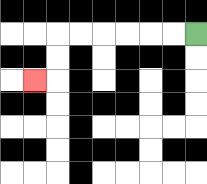{'start': '[8, 1]', 'end': '[1, 3]', 'path_directions': 'L,L,L,L,L,L,D,D,L', 'path_coordinates': '[[8, 1], [7, 1], [6, 1], [5, 1], [4, 1], [3, 1], [2, 1], [2, 2], [2, 3], [1, 3]]'}